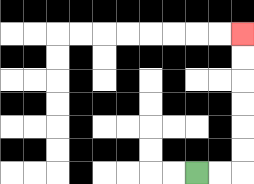{'start': '[8, 7]', 'end': '[10, 1]', 'path_directions': 'R,R,U,U,U,U,U,U', 'path_coordinates': '[[8, 7], [9, 7], [10, 7], [10, 6], [10, 5], [10, 4], [10, 3], [10, 2], [10, 1]]'}